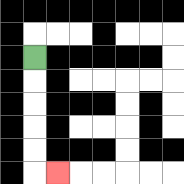{'start': '[1, 2]', 'end': '[2, 7]', 'path_directions': 'D,D,D,D,D,R', 'path_coordinates': '[[1, 2], [1, 3], [1, 4], [1, 5], [1, 6], [1, 7], [2, 7]]'}